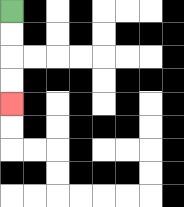{'start': '[0, 0]', 'end': '[0, 4]', 'path_directions': 'D,D,D,D', 'path_coordinates': '[[0, 0], [0, 1], [0, 2], [0, 3], [0, 4]]'}